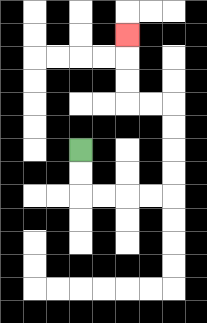{'start': '[3, 6]', 'end': '[5, 1]', 'path_directions': 'D,D,R,R,R,R,U,U,U,U,L,L,U,U,U', 'path_coordinates': '[[3, 6], [3, 7], [3, 8], [4, 8], [5, 8], [6, 8], [7, 8], [7, 7], [7, 6], [7, 5], [7, 4], [6, 4], [5, 4], [5, 3], [5, 2], [5, 1]]'}